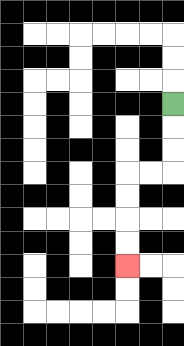{'start': '[7, 4]', 'end': '[5, 11]', 'path_directions': 'D,D,D,L,L,D,D,D,D', 'path_coordinates': '[[7, 4], [7, 5], [7, 6], [7, 7], [6, 7], [5, 7], [5, 8], [5, 9], [5, 10], [5, 11]]'}